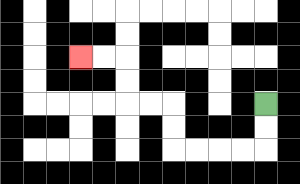{'start': '[11, 4]', 'end': '[3, 2]', 'path_directions': 'D,D,L,L,L,L,U,U,L,L,U,U,L,L', 'path_coordinates': '[[11, 4], [11, 5], [11, 6], [10, 6], [9, 6], [8, 6], [7, 6], [7, 5], [7, 4], [6, 4], [5, 4], [5, 3], [5, 2], [4, 2], [3, 2]]'}